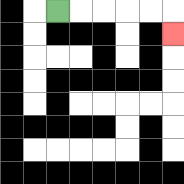{'start': '[2, 0]', 'end': '[7, 1]', 'path_directions': 'R,R,R,R,R,D', 'path_coordinates': '[[2, 0], [3, 0], [4, 0], [5, 0], [6, 0], [7, 0], [7, 1]]'}